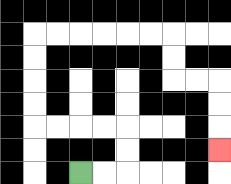{'start': '[3, 7]', 'end': '[9, 6]', 'path_directions': 'R,R,U,U,L,L,L,L,U,U,U,U,R,R,R,R,R,R,D,D,R,R,D,D,D', 'path_coordinates': '[[3, 7], [4, 7], [5, 7], [5, 6], [5, 5], [4, 5], [3, 5], [2, 5], [1, 5], [1, 4], [1, 3], [1, 2], [1, 1], [2, 1], [3, 1], [4, 1], [5, 1], [6, 1], [7, 1], [7, 2], [7, 3], [8, 3], [9, 3], [9, 4], [9, 5], [9, 6]]'}